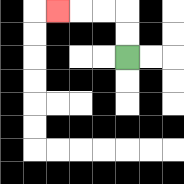{'start': '[5, 2]', 'end': '[2, 0]', 'path_directions': 'U,U,L,L,L', 'path_coordinates': '[[5, 2], [5, 1], [5, 0], [4, 0], [3, 0], [2, 0]]'}